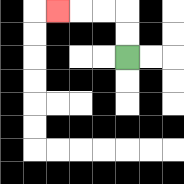{'start': '[5, 2]', 'end': '[2, 0]', 'path_directions': 'U,U,L,L,L', 'path_coordinates': '[[5, 2], [5, 1], [5, 0], [4, 0], [3, 0], [2, 0]]'}